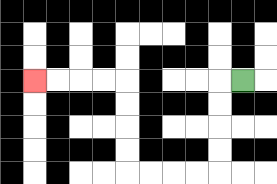{'start': '[10, 3]', 'end': '[1, 3]', 'path_directions': 'L,D,D,D,D,L,L,L,L,U,U,U,U,L,L,L,L', 'path_coordinates': '[[10, 3], [9, 3], [9, 4], [9, 5], [9, 6], [9, 7], [8, 7], [7, 7], [6, 7], [5, 7], [5, 6], [5, 5], [5, 4], [5, 3], [4, 3], [3, 3], [2, 3], [1, 3]]'}